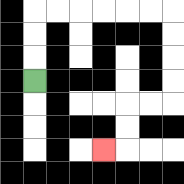{'start': '[1, 3]', 'end': '[4, 6]', 'path_directions': 'U,U,U,R,R,R,R,R,R,D,D,D,D,L,L,D,D,L', 'path_coordinates': '[[1, 3], [1, 2], [1, 1], [1, 0], [2, 0], [3, 0], [4, 0], [5, 0], [6, 0], [7, 0], [7, 1], [7, 2], [7, 3], [7, 4], [6, 4], [5, 4], [5, 5], [5, 6], [4, 6]]'}